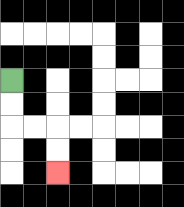{'start': '[0, 3]', 'end': '[2, 7]', 'path_directions': 'D,D,R,R,D,D', 'path_coordinates': '[[0, 3], [0, 4], [0, 5], [1, 5], [2, 5], [2, 6], [2, 7]]'}